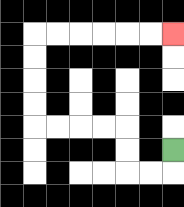{'start': '[7, 6]', 'end': '[7, 1]', 'path_directions': 'D,L,L,U,U,L,L,L,L,U,U,U,U,R,R,R,R,R,R', 'path_coordinates': '[[7, 6], [7, 7], [6, 7], [5, 7], [5, 6], [5, 5], [4, 5], [3, 5], [2, 5], [1, 5], [1, 4], [1, 3], [1, 2], [1, 1], [2, 1], [3, 1], [4, 1], [5, 1], [6, 1], [7, 1]]'}